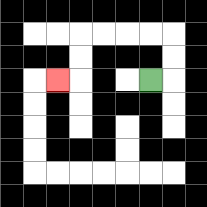{'start': '[6, 3]', 'end': '[2, 3]', 'path_directions': 'R,U,U,L,L,L,L,D,D,L', 'path_coordinates': '[[6, 3], [7, 3], [7, 2], [7, 1], [6, 1], [5, 1], [4, 1], [3, 1], [3, 2], [3, 3], [2, 3]]'}